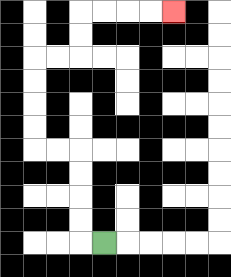{'start': '[4, 10]', 'end': '[7, 0]', 'path_directions': 'L,U,U,U,U,L,L,U,U,U,U,R,R,U,U,R,R,R,R', 'path_coordinates': '[[4, 10], [3, 10], [3, 9], [3, 8], [3, 7], [3, 6], [2, 6], [1, 6], [1, 5], [1, 4], [1, 3], [1, 2], [2, 2], [3, 2], [3, 1], [3, 0], [4, 0], [5, 0], [6, 0], [7, 0]]'}